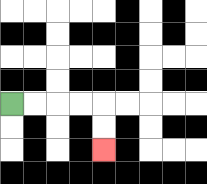{'start': '[0, 4]', 'end': '[4, 6]', 'path_directions': 'R,R,R,R,D,D', 'path_coordinates': '[[0, 4], [1, 4], [2, 4], [3, 4], [4, 4], [4, 5], [4, 6]]'}